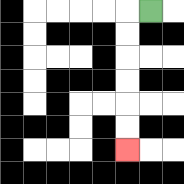{'start': '[6, 0]', 'end': '[5, 6]', 'path_directions': 'L,D,D,D,D,D,D', 'path_coordinates': '[[6, 0], [5, 0], [5, 1], [5, 2], [5, 3], [5, 4], [5, 5], [5, 6]]'}